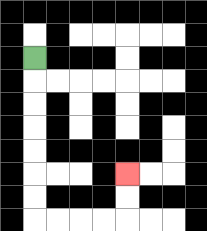{'start': '[1, 2]', 'end': '[5, 7]', 'path_directions': 'D,D,D,D,D,D,D,R,R,R,R,U,U', 'path_coordinates': '[[1, 2], [1, 3], [1, 4], [1, 5], [1, 6], [1, 7], [1, 8], [1, 9], [2, 9], [3, 9], [4, 9], [5, 9], [5, 8], [5, 7]]'}